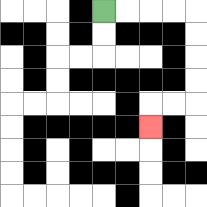{'start': '[4, 0]', 'end': '[6, 5]', 'path_directions': 'R,R,R,R,D,D,D,D,L,L,D', 'path_coordinates': '[[4, 0], [5, 0], [6, 0], [7, 0], [8, 0], [8, 1], [8, 2], [8, 3], [8, 4], [7, 4], [6, 4], [6, 5]]'}